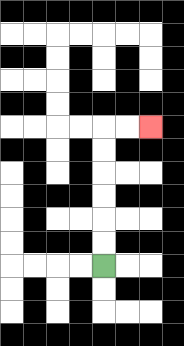{'start': '[4, 11]', 'end': '[6, 5]', 'path_directions': 'U,U,U,U,U,U,R,R', 'path_coordinates': '[[4, 11], [4, 10], [4, 9], [4, 8], [4, 7], [4, 6], [4, 5], [5, 5], [6, 5]]'}